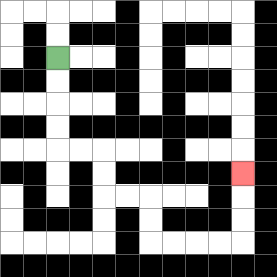{'start': '[2, 2]', 'end': '[10, 7]', 'path_directions': 'D,D,D,D,R,R,D,D,R,R,D,D,R,R,R,R,U,U,U', 'path_coordinates': '[[2, 2], [2, 3], [2, 4], [2, 5], [2, 6], [3, 6], [4, 6], [4, 7], [4, 8], [5, 8], [6, 8], [6, 9], [6, 10], [7, 10], [8, 10], [9, 10], [10, 10], [10, 9], [10, 8], [10, 7]]'}